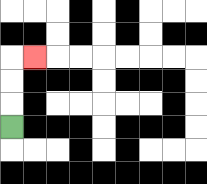{'start': '[0, 5]', 'end': '[1, 2]', 'path_directions': 'U,U,U,R', 'path_coordinates': '[[0, 5], [0, 4], [0, 3], [0, 2], [1, 2]]'}